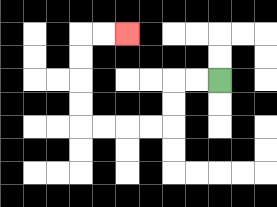{'start': '[9, 3]', 'end': '[5, 1]', 'path_directions': 'L,L,D,D,L,L,L,L,U,U,U,U,R,R', 'path_coordinates': '[[9, 3], [8, 3], [7, 3], [7, 4], [7, 5], [6, 5], [5, 5], [4, 5], [3, 5], [3, 4], [3, 3], [3, 2], [3, 1], [4, 1], [5, 1]]'}